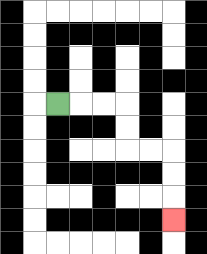{'start': '[2, 4]', 'end': '[7, 9]', 'path_directions': 'R,R,R,D,D,R,R,D,D,D', 'path_coordinates': '[[2, 4], [3, 4], [4, 4], [5, 4], [5, 5], [5, 6], [6, 6], [7, 6], [7, 7], [7, 8], [7, 9]]'}